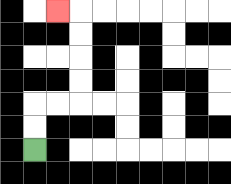{'start': '[1, 6]', 'end': '[2, 0]', 'path_directions': 'U,U,R,R,U,U,U,U,L', 'path_coordinates': '[[1, 6], [1, 5], [1, 4], [2, 4], [3, 4], [3, 3], [3, 2], [3, 1], [3, 0], [2, 0]]'}